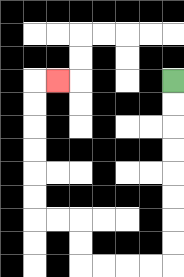{'start': '[7, 3]', 'end': '[2, 3]', 'path_directions': 'D,D,D,D,D,D,D,D,L,L,L,L,U,U,L,L,U,U,U,U,U,U,R', 'path_coordinates': '[[7, 3], [7, 4], [7, 5], [7, 6], [7, 7], [7, 8], [7, 9], [7, 10], [7, 11], [6, 11], [5, 11], [4, 11], [3, 11], [3, 10], [3, 9], [2, 9], [1, 9], [1, 8], [1, 7], [1, 6], [1, 5], [1, 4], [1, 3], [2, 3]]'}